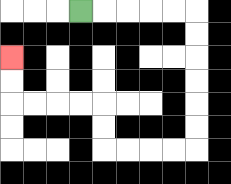{'start': '[3, 0]', 'end': '[0, 2]', 'path_directions': 'R,R,R,R,R,D,D,D,D,D,D,L,L,L,L,U,U,L,L,L,L,U,U', 'path_coordinates': '[[3, 0], [4, 0], [5, 0], [6, 0], [7, 0], [8, 0], [8, 1], [8, 2], [8, 3], [8, 4], [8, 5], [8, 6], [7, 6], [6, 6], [5, 6], [4, 6], [4, 5], [4, 4], [3, 4], [2, 4], [1, 4], [0, 4], [0, 3], [0, 2]]'}